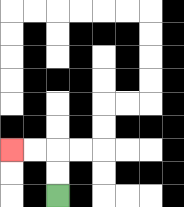{'start': '[2, 8]', 'end': '[0, 6]', 'path_directions': 'U,U,L,L', 'path_coordinates': '[[2, 8], [2, 7], [2, 6], [1, 6], [0, 6]]'}